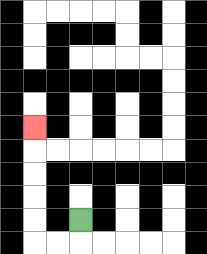{'start': '[3, 9]', 'end': '[1, 5]', 'path_directions': 'D,L,L,U,U,U,U,U', 'path_coordinates': '[[3, 9], [3, 10], [2, 10], [1, 10], [1, 9], [1, 8], [1, 7], [1, 6], [1, 5]]'}